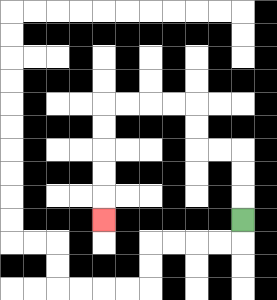{'start': '[10, 9]', 'end': '[4, 9]', 'path_directions': 'U,U,U,L,L,U,U,L,L,L,L,D,D,D,D,D', 'path_coordinates': '[[10, 9], [10, 8], [10, 7], [10, 6], [9, 6], [8, 6], [8, 5], [8, 4], [7, 4], [6, 4], [5, 4], [4, 4], [4, 5], [4, 6], [4, 7], [4, 8], [4, 9]]'}